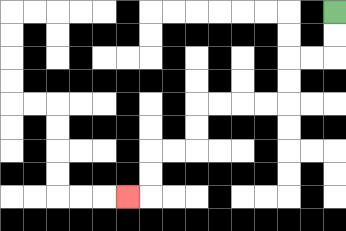{'start': '[14, 0]', 'end': '[5, 8]', 'path_directions': 'D,D,L,L,D,D,L,L,L,L,D,D,L,L,D,D,L', 'path_coordinates': '[[14, 0], [14, 1], [14, 2], [13, 2], [12, 2], [12, 3], [12, 4], [11, 4], [10, 4], [9, 4], [8, 4], [8, 5], [8, 6], [7, 6], [6, 6], [6, 7], [6, 8], [5, 8]]'}